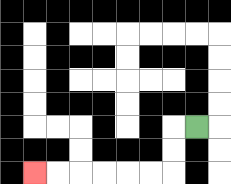{'start': '[8, 5]', 'end': '[1, 7]', 'path_directions': 'L,D,D,L,L,L,L,L,L', 'path_coordinates': '[[8, 5], [7, 5], [7, 6], [7, 7], [6, 7], [5, 7], [4, 7], [3, 7], [2, 7], [1, 7]]'}